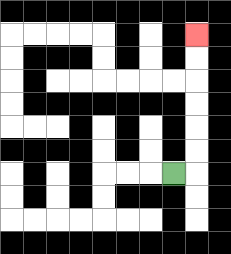{'start': '[7, 7]', 'end': '[8, 1]', 'path_directions': 'R,U,U,U,U,U,U', 'path_coordinates': '[[7, 7], [8, 7], [8, 6], [8, 5], [8, 4], [8, 3], [8, 2], [8, 1]]'}